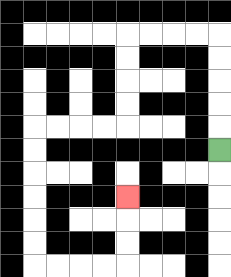{'start': '[9, 6]', 'end': '[5, 8]', 'path_directions': 'U,U,U,U,U,L,L,L,L,D,D,D,D,L,L,L,L,D,D,D,D,D,D,R,R,R,R,U,U,U', 'path_coordinates': '[[9, 6], [9, 5], [9, 4], [9, 3], [9, 2], [9, 1], [8, 1], [7, 1], [6, 1], [5, 1], [5, 2], [5, 3], [5, 4], [5, 5], [4, 5], [3, 5], [2, 5], [1, 5], [1, 6], [1, 7], [1, 8], [1, 9], [1, 10], [1, 11], [2, 11], [3, 11], [4, 11], [5, 11], [5, 10], [5, 9], [5, 8]]'}